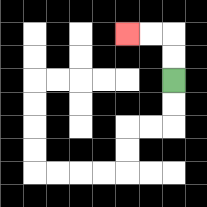{'start': '[7, 3]', 'end': '[5, 1]', 'path_directions': 'U,U,L,L', 'path_coordinates': '[[7, 3], [7, 2], [7, 1], [6, 1], [5, 1]]'}